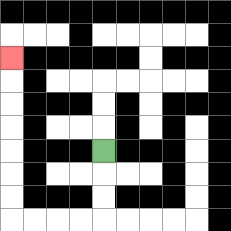{'start': '[4, 6]', 'end': '[0, 2]', 'path_directions': 'D,D,D,L,L,L,L,U,U,U,U,U,U,U', 'path_coordinates': '[[4, 6], [4, 7], [4, 8], [4, 9], [3, 9], [2, 9], [1, 9], [0, 9], [0, 8], [0, 7], [0, 6], [0, 5], [0, 4], [0, 3], [0, 2]]'}